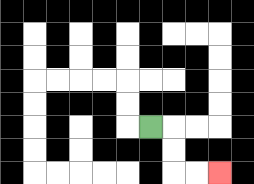{'start': '[6, 5]', 'end': '[9, 7]', 'path_directions': 'R,D,D,R,R', 'path_coordinates': '[[6, 5], [7, 5], [7, 6], [7, 7], [8, 7], [9, 7]]'}